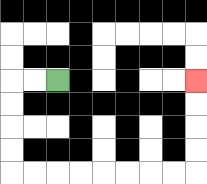{'start': '[2, 3]', 'end': '[8, 3]', 'path_directions': 'L,L,D,D,D,D,R,R,R,R,R,R,R,R,U,U,U,U', 'path_coordinates': '[[2, 3], [1, 3], [0, 3], [0, 4], [0, 5], [0, 6], [0, 7], [1, 7], [2, 7], [3, 7], [4, 7], [5, 7], [6, 7], [7, 7], [8, 7], [8, 6], [8, 5], [8, 4], [8, 3]]'}